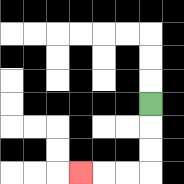{'start': '[6, 4]', 'end': '[3, 7]', 'path_directions': 'D,D,D,L,L,L', 'path_coordinates': '[[6, 4], [6, 5], [6, 6], [6, 7], [5, 7], [4, 7], [3, 7]]'}